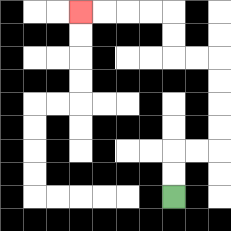{'start': '[7, 8]', 'end': '[3, 0]', 'path_directions': 'U,U,R,R,U,U,U,U,L,L,U,U,L,L,L,L', 'path_coordinates': '[[7, 8], [7, 7], [7, 6], [8, 6], [9, 6], [9, 5], [9, 4], [9, 3], [9, 2], [8, 2], [7, 2], [7, 1], [7, 0], [6, 0], [5, 0], [4, 0], [3, 0]]'}